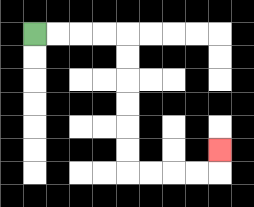{'start': '[1, 1]', 'end': '[9, 6]', 'path_directions': 'R,R,R,R,D,D,D,D,D,D,R,R,R,R,U', 'path_coordinates': '[[1, 1], [2, 1], [3, 1], [4, 1], [5, 1], [5, 2], [5, 3], [5, 4], [5, 5], [5, 6], [5, 7], [6, 7], [7, 7], [8, 7], [9, 7], [9, 6]]'}